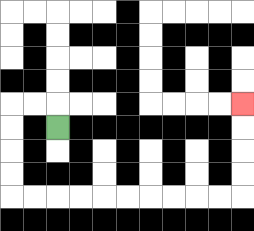{'start': '[2, 5]', 'end': '[10, 4]', 'path_directions': 'U,L,L,D,D,D,D,R,R,R,R,R,R,R,R,R,R,U,U,U,U', 'path_coordinates': '[[2, 5], [2, 4], [1, 4], [0, 4], [0, 5], [0, 6], [0, 7], [0, 8], [1, 8], [2, 8], [3, 8], [4, 8], [5, 8], [6, 8], [7, 8], [8, 8], [9, 8], [10, 8], [10, 7], [10, 6], [10, 5], [10, 4]]'}